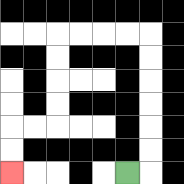{'start': '[5, 7]', 'end': '[0, 7]', 'path_directions': 'R,U,U,U,U,U,U,L,L,L,L,D,D,D,D,L,L,D,D', 'path_coordinates': '[[5, 7], [6, 7], [6, 6], [6, 5], [6, 4], [6, 3], [6, 2], [6, 1], [5, 1], [4, 1], [3, 1], [2, 1], [2, 2], [2, 3], [2, 4], [2, 5], [1, 5], [0, 5], [0, 6], [0, 7]]'}